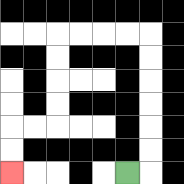{'start': '[5, 7]', 'end': '[0, 7]', 'path_directions': 'R,U,U,U,U,U,U,L,L,L,L,D,D,D,D,L,L,D,D', 'path_coordinates': '[[5, 7], [6, 7], [6, 6], [6, 5], [6, 4], [6, 3], [6, 2], [6, 1], [5, 1], [4, 1], [3, 1], [2, 1], [2, 2], [2, 3], [2, 4], [2, 5], [1, 5], [0, 5], [0, 6], [0, 7]]'}